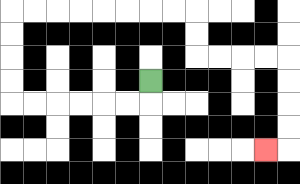{'start': '[6, 3]', 'end': '[11, 6]', 'path_directions': 'D,L,L,L,L,L,L,U,U,U,U,R,R,R,R,R,R,R,R,D,D,R,R,R,R,D,D,D,D,L', 'path_coordinates': '[[6, 3], [6, 4], [5, 4], [4, 4], [3, 4], [2, 4], [1, 4], [0, 4], [0, 3], [0, 2], [0, 1], [0, 0], [1, 0], [2, 0], [3, 0], [4, 0], [5, 0], [6, 0], [7, 0], [8, 0], [8, 1], [8, 2], [9, 2], [10, 2], [11, 2], [12, 2], [12, 3], [12, 4], [12, 5], [12, 6], [11, 6]]'}